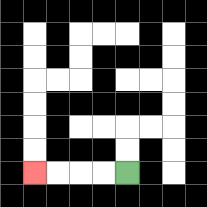{'start': '[5, 7]', 'end': '[1, 7]', 'path_directions': 'L,L,L,L', 'path_coordinates': '[[5, 7], [4, 7], [3, 7], [2, 7], [1, 7]]'}